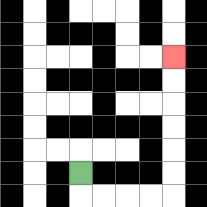{'start': '[3, 7]', 'end': '[7, 2]', 'path_directions': 'D,R,R,R,R,U,U,U,U,U,U', 'path_coordinates': '[[3, 7], [3, 8], [4, 8], [5, 8], [6, 8], [7, 8], [7, 7], [7, 6], [7, 5], [7, 4], [7, 3], [7, 2]]'}